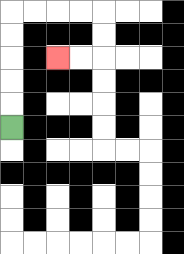{'start': '[0, 5]', 'end': '[2, 2]', 'path_directions': 'U,U,U,U,U,R,R,R,R,D,D,L,L', 'path_coordinates': '[[0, 5], [0, 4], [0, 3], [0, 2], [0, 1], [0, 0], [1, 0], [2, 0], [3, 0], [4, 0], [4, 1], [4, 2], [3, 2], [2, 2]]'}